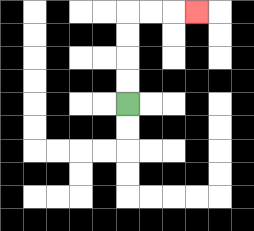{'start': '[5, 4]', 'end': '[8, 0]', 'path_directions': 'U,U,U,U,R,R,R', 'path_coordinates': '[[5, 4], [5, 3], [5, 2], [5, 1], [5, 0], [6, 0], [7, 0], [8, 0]]'}